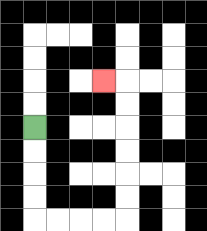{'start': '[1, 5]', 'end': '[4, 3]', 'path_directions': 'D,D,D,D,R,R,R,R,U,U,U,U,U,U,L', 'path_coordinates': '[[1, 5], [1, 6], [1, 7], [1, 8], [1, 9], [2, 9], [3, 9], [4, 9], [5, 9], [5, 8], [5, 7], [5, 6], [5, 5], [5, 4], [5, 3], [4, 3]]'}